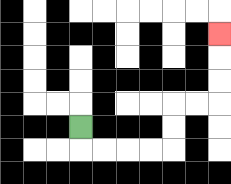{'start': '[3, 5]', 'end': '[9, 1]', 'path_directions': 'D,R,R,R,R,U,U,R,R,U,U,U', 'path_coordinates': '[[3, 5], [3, 6], [4, 6], [5, 6], [6, 6], [7, 6], [7, 5], [7, 4], [8, 4], [9, 4], [9, 3], [9, 2], [9, 1]]'}